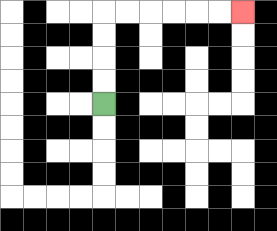{'start': '[4, 4]', 'end': '[10, 0]', 'path_directions': 'U,U,U,U,R,R,R,R,R,R', 'path_coordinates': '[[4, 4], [4, 3], [4, 2], [4, 1], [4, 0], [5, 0], [6, 0], [7, 0], [8, 0], [9, 0], [10, 0]]'}